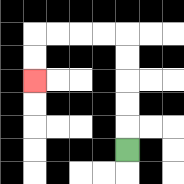{'start': '[5, 6]', 'end': '[1, 3]', 'path_directions': 'U,U,U,U,U,L,L,L,L,D,D', 'path_coordinates': '[[5, 6], [5, 5], [5, 4], [5, 3], [5, 2], [5, 1], [4, 1], [3, 1], [2, 1], [1, 1], [1, 2], [1, 3]]'}